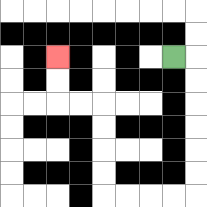{'start': '[7, 2]', 'end': '[2, 2]', 'path_directions': 'R,D,D,D,D,D,D,L,L,L,L,U,U,U,U,L,L,U,U', 'path_coordinates': '[[7, 2], [8, 2], [8, 3], [8, 4], [8, 5], [8, 6], [8, 7], [8, 8], [7, 8], [6, 8], [5, 8], [4, 8], [4, 7], [4, 6], [4, 5], [4, 4], [3, 4], [2, 4], [2, 3], [2, 2]]'}